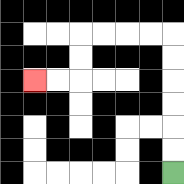{'start': '[7, 7]', 'end': '[1, 3]', 'path_directions': 'U,U,U,U,U,U,L,L,L,L,D,D,L,L', 'path_coordinates': '[[7, 7], [7, 6], [7, 5], [7, 4], [7, 3], [7, 2], [7, 1], [6, 1], [5, 1], [4, 1], [3, 1], [3, 2], [3, 3], [2, 3], [1, 3]]'}